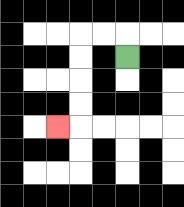{'start': '[5, 2]', 'end': '[2, 5]', 'path_directions': 'U,L,L,D,D,D,D,L', 'path_coordinates': '[[5, 2], [5, 1], [4, 1], [3, 1], [3, 2], [3, 3], [3, 4], [3, 5], [2, 5]]'}